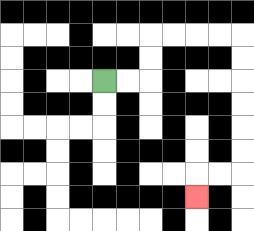{'start': '[4, 3]', 'end': '[8, 8]', 'path_directions': 'R,R,U,U,R,R,R,R,D,D,D,D,D,D,L,L,D', 'path_coordinates': '[[4, 3], [5, 3], [6, 3], [6, 2], [6, 1], [7, 1], [8, 1], [9, 1], [10, 1], [10, 2], [10, 3], [10, 4], [10, 5], [10, 6], [10, 7], [9, 7], [8, 7], [8, 8]]'}